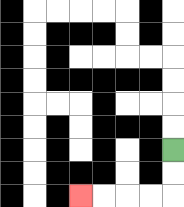{'start': '[7, 6]', 'end': '[3, 8]', 'path_directions': 'D,D,L,L,L,L', 'path_coordinates': '[[7, 6], [7, 7], [7, 8], [6, 8], [5, 8], [4, 8], [3, 8]]'}